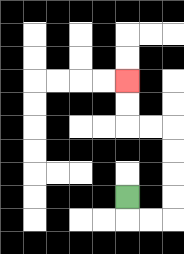{'start': '[5, 8]', 'end': '[5, 3]', 'path_directions': 'D,R,R,U,U,U,U,L,L,U,U', 'path_coordinates': '[[5, 8], [5, 9], [6, 9], [7, 9], [7, 8], [7, 7], [7, 6], [7, 5], [6, 5], [5, 5], [5, 4], [5, 3]]'}